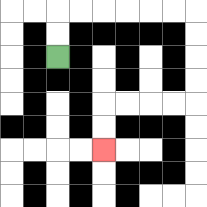{'start': '[2, 2]', 'end': '[4, 6]', 'path_directions': 'U,U,R,R,R,R,R,R,D,D,D,D,L,L,L,L,D,D', 'path_coordinates': '[[2, 2], [2, 1], [2, 0], [3, 0], [4, 0], [5, 0], [6, 0], [7, 0], [8, 0], [8, 1], [8, 2], [8, 3], [8, 4], [7, 4], [6, 4], [5, 4], [4, 4], [4, 5], [4, 6]]'}